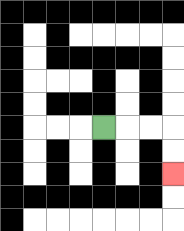{'start': '[4, 5]', 'end': '[7, 7]', 'path_directions': 'R,R,R,D,D', 'path_coordinates': '[[4, 5], [5, 5], [6, 5], [7, 5], [7, 6], [7, 7]]'}